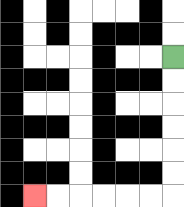{'start': '[7, 2]', 'end': '[1, 8]', 'path_directions': 'D,D,D,D,D,D,L,L,L,L,L,L', 'path_coordinates': '[[7, 2], [7, 3], [7, 4], [7, 5], [7, 6], [7, 7], [7, 8], [6, 8], [5, 8], [4, 8], [3, 8], [2, 8], [1, 8]]'}